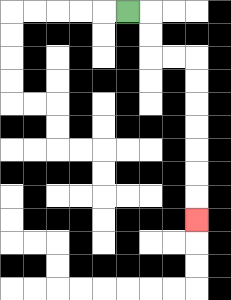{'start': '[5, 0]', 'end': '[8, 9]', 'path_directions': 'R,D,D,R,R,D,D,D,D,D,D,D', 'path_coordinates': '[[5, 0], [6, 0], [6, 1], [6, 2], [7, 2], [8, 2], [8, 3], [8, 4], [8, 5], [8, 6], [8, 7], [8, 8], [8, 9]]'}